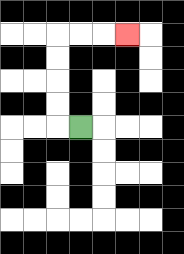{'start': '[3, 5]', 'end': '[5, 1]', 'path_directions': 'L,U,U,U,U,R,R,R', 'path_coordinates': '[[3, 5], [2, 5], [2, 4], [2, 3], [2, 2], [2, 1], [3, 1], [4, 1], [5, 1]]'}